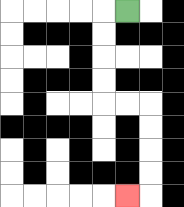{'start': '[5, 0]', 'end': '[5, 8]', 'path_directions': 'L,D,D,D,D,R,R,D,D,D,D,L', 'path_coordinates': '[[5, 0], [4, 0], [4, 1], [4, 2], [4, 3], [4, 4], [5, 4], [6, 4], [6, 5], [6, 6], [6, 7], [6, 8], [5, 8]]'}